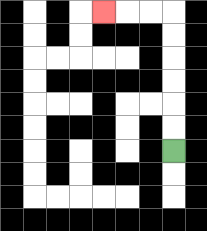{'start': '[7, 6]', 'end': '[4, 0]', 'path_directions': 'U,U,U,U,U,U,L,L,L', 'path_coordinates': '[[7, 6], [7, 5], [7, 4], [7, 3], [7, 2], [7, 1], [7, 0], [6, 0], [5, 0], [4, 0]]'}